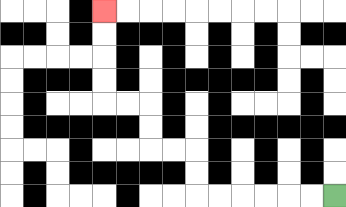{'start': '[14, 8]', 'end': '[4, 0]', 'path_directions': 'L,L,L,L,L,L,U,U,L,L,U,U,L,L,U,U,U,U', 'path_coordinates': '[[14, 8], [13, 8], [12, 8], [11, 8], [10, 8], [9, 8], [8, 8], [8, 7], [8, 6], [7, 6], [6, 6], [6, 5], [6, 4], [5, 4], [4, 4], [4, 3], [4, 2], [4, 1], [4, 0]]'}